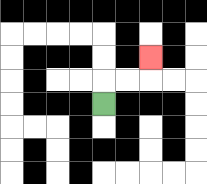{'start': '[4, 4]', 'end': '[6, 2]', 'path_directions': 'U,R,R,U', 'path_coordinates': '[[4, 4], [4, 3], [5, 3], [6, 3], [6, 2]]'}